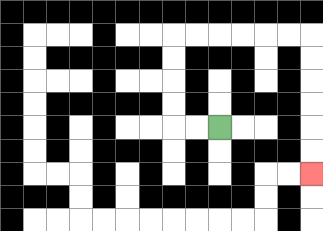{'start': '[9, 5]', 'end': '[13, 7]', 'path_directions': 'L,L,U,U,U,U,R,R,R,R,R,R,D,D,D,D,D,D', 'path_coordinates': '[[9, 5], [8, 5], [7, 5], [7, 4], [7, 3], [7, 2], [7, 1], [8, 1], [9, 1], [10, 1], [11, 1], [12, 1], [13, 1], [13, 2], [13, 3], [13, 4], [13, 5], [13, 6], [13, 7]]'}